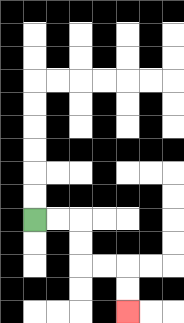{'start': '[1, 9]', 'end': '[5, 13]', 'path_directions': 'R,R,D,D,R,R,D,D', 'path_coordinates': '[[1, 9], [2, 9], [3, 9], [3, 10], [3, 11], [4, 11], [5, 11], [5, 12], [5, 13]]'}